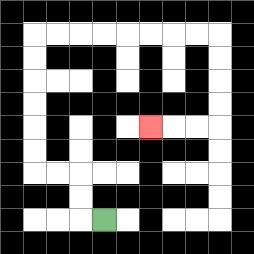{'start': '[4, 9]', 'end': '[6, 5]', 'path_directions': 'L,U,U,L,L,U,U,U,U,U,U,R,R,R,R,R,R,R,R,D,D,D,D,L,L,L', 'path_coordinates': '[[4, 9], [3, 9], [3, 8], [3, 7], [2, 7], [1, 7], [1, 6], [1, 5], [1, 4], [1, 3], [1, 2], [1, 1], [2, 1], [3, 1], [4, 1], [5, 1], [6, 1], [7, 1], [8, 1], [9, 1], [9, 2], [9, 3], [9, 4], [9, 5], [8, 5], [7, 5], [6, 5]]'}